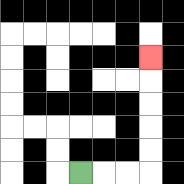{'start': '[3, 7]', 'end': '[6, 2]', 'path_directions': 'R,R,R,U,U,U,U,U', 'path_coordinates': '[[3, 7], [4, 7], [5, 7], [6, 7], [6, 6], [6, 5], [6, 4], [6, 3], [6, 2]]'}